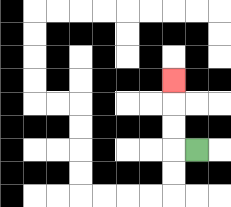{'start': '[8, 6]', 'end': '[7, 3]', 'path_directions': 'L,U,U,U', 'path_coordinates': '[[8, 6], [7, 6], [7, 5], [7, 4], [7, 3]]'}